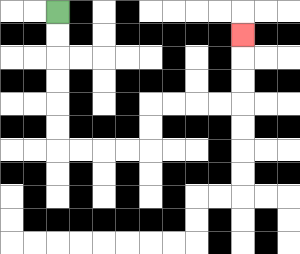{'start': '[2, 0]', 'end': '[10, 1]', 'path_directions': 'D,D,D,D,D,D,R,R,R,R,U,U,R,R,R,R,U,U,U', 'path_coordinates': '[[2, 0], [2, 1], [2, 2], [2, 3], [2, 4], [2, 5], [2, 6], [3, 6], [4, 6], [5, 6], [6, 6], [6, 5], [6, 4], [7, 4], [8, 4], [9, 4], [10, 4], [10, 3], [10, 2], [10, 1]]'}